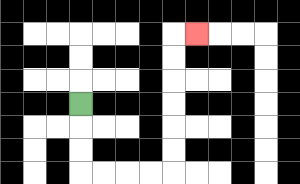{'start': '[3, 4]', 'end': '[8, 1]', 'path_directions': 'D,D,D,R,R,R,R,U,U,U,U,U,U,R', 'path_coordinates': '[[3, 4], [3, 5], [3, 6], [3, 7], [4, 7], [5, 7], [6, 7], [7, 7], [7, 6], [7, 5], [7, 4], [7, 3], [7, 2], [7, 1], [8, 1]]'}